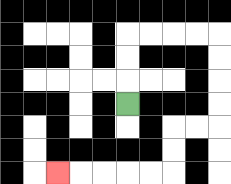{'start': '[5, 4]', 'end': '[2, 7]', 'path_directions': 'U,U,U,R,R,R,R,D,D,D,D,L,L,D,D,L,L,L,L,L', 'path_coordinates': '[[5, 4], [5, 3], [5, 2], [5, 1], [6, 1], [7, 1], [8, 1], [9, 1], [9, 2], [9, 3], [9, 4], [9, 5], [8, 5], [7, 5], [7, 6], [7, 7], [6, 7], [5, 7], [4, 7], [3, 7], [2, 7]]'}